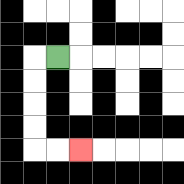{'start': '[2, 2]', 'end': '[3, 6]', 'path_directions': 'L,D,D,D,D,R,R', 'path_coordinates': '[[2, 2], [1, 2], [1, 3], [1, 4], [1, 5], [1, 6], [2, 6], [3, 6]]'}